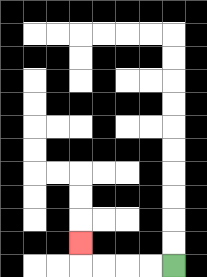{'start': '[7, 11]', 'end': '[3, 10]', 'path_directions': 'L,L,L,L,U', 'path_coordinates': '[[7, 11], [6, 11], [5, 11], [4, 11], [3, 11], [3, 10]]'}